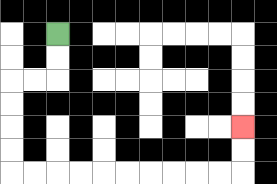{'start': '[2, 1]', 'end': '[10, 5]', 'path_directions': 'D,D,L,L,D,D,D,D,R,R,R,R,R,R,R,R,R,R,U,U', 'path_coordinates': '[[2, 1], [2, 2], [2, 3], [1, 3], [0, 3], [0, 4], [0, 5], [0, 6], [0, 7], [1, 7], [2, 7], [3, 7], [4, 7], [5, 7], [6, 7], [7, 7], [8, 7], [9, 7], [10, 7], [10, 6], [10, 5]]'}